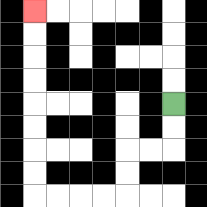{'start': '[7, 4]', 'end': '[1, 0]', 'path_directions': 'D,D,L,L,D,D,L,L,L,L,U,U,U,U,U,U,U,U', 'path_coordinates': '[[7, 4], [7, 5], [7, 6], [6, 6], [5, 6], [5, 7], [5, 8], [4, 8], [3, 8], [2, 8], [1, 8], [1, 7], [1, 6], [1, 5], [1, 4], [1, 3], [1, 2], [1, 1], [1, 0]]'}